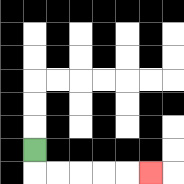{'start': '[1, 6]', 'end': '[6, 7]', 'path_directions': 'D,R,R,R,R,R', 'path_coordinates': '[[1, 6], [1, 7], [2, 7], [3, 7], [4, 7], [5, 7], [6, 7]]'}